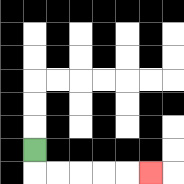{'start': '[1, 6]', 'end': '[6, 7]', 'path_directions': 'D,R,R,R,R,R', 'path_coordinates': '[[1, 6], [1, 7], [2, 7], [3, 7], [4, 7], [5, 7], [6, 7]]'}